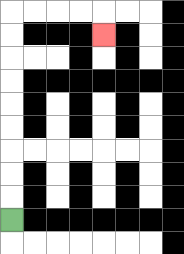{'start': '[0, 9]', 'end': '[4, 1]', 'path_directions': 'U,U,U,U,U,U,U,U,U,R,R,R,R,D', 'path_coordinates': '[[0, 9], [0, 8], [0, 7], [0, 6], [0, 5], [0, 4], [0, 3], [0, 2], [0, 1], [0, 0], [1, 0], [2, 0], [3, 0], [4, 0], [4, 1]]'}